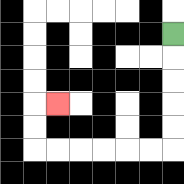{'start': '[7, 1]', 'end': '[2, 4]', 'path_directions': 'D,D,D,D,D,L,L,L,L,L,L,U,U,R', 'path_coordinates': '[[7, 1], [7, 2], [7, 3], [7, 4], [7, 5], [7, 6], [6, 6], [5, 6], [4, 6], [3, 6], [2, 6], [1, 6], [1, 5], [1, 4], [2, 4]]'}